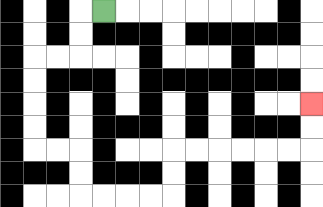{'start': '[4, 0]', 'end': '[13, 4]', 'path_directions': 'L,D,D,L,L,D,D,D,D,R,R,D,D,R,R,R,R,U,U,R,R,R,R,R,R,U,U', 'path_coordinates': '[[4, 0], [3, 0], [3, 1], [3, 2], [2, 2], [1, 2], [1, 3], [1, 4], [1, 5], [1, 6], [2, 6], [3, 6], [3, 7], [3, 8], [4, 8], [5, 8], [6, 8], [7, 8], [7, 7], [7, 6], [8, 6], [9, 6], [10, 6], [11, 6], [12, 6], [13, 6], [13, 5], [13, 4]]'}